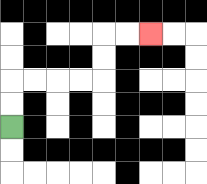{'start': '[0, 5]', 'end': '[6, 1]', 'path_directions': 'U,U,R,R,R,R,U,U,R,R', 'path_coordinates': '[[0, 5], [0, 4], [0, 3], [1, 3], [2, 3], [3, 3], [4, 3], [4, 2], [4, 1], [5, 1], [6, 1]]'}